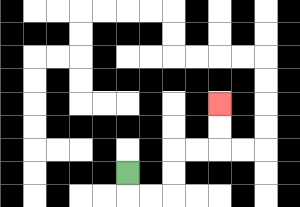{'start': '[5, 7]', 'end': '[9, 4]', 'path_directions': 'D,R,R,U,U,R,R,U,U', 'path_coordinates': '[[5, 7], [5, 8], [6, 8], [7, 8], [7, 7], [7, 6], [8, 6], [9, 6], [9, 5], [9, 4]]'}